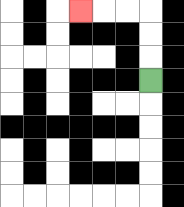{'start': '[6, 3]', 'end': '[3, 0]', 'path_directions': 'U,U,U,L,L,L', 'path_coordinates': '[[6, 3], [6, 2], [6, 1], [6, 0], [5, 0], [4, 0], [3, 0]]'}